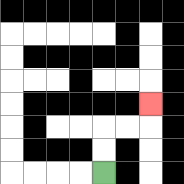{'start': '[4, 7]', 'end': '[6, 4]', 'path_directions': 'U,U,R,R,U', 'path_coordinates': '[[4, 7], [4, 6], [4, 5], [5, 5], [6, 5], [6, 4]]'}